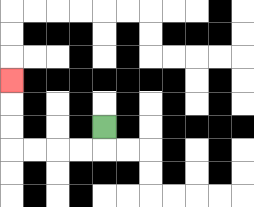{'start': '[4, 5]', 'end': '[0, 3]', 'path_directions': 'D,L,L,L,L,U,U,U', 'path_coordinates': '[[4, 5], [4, 6], [3, 6], [2, 6], [1, 6], [0, 6], [0, 5], [0, 4], [0, 3]]'}